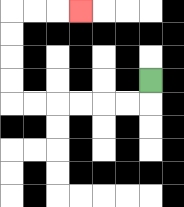{'start': '[6, 3]', 'end': '[3, 0]', 'path_directions': 'D,L,L,L,L,L,L,U,U,U,U,R,R,R', 'path_coordinates': '[[6, 3], [6, 4], [5, 4], [4, 4], [3, 4], [2, 4], [1, 4], [0, 4], [0, 3], [0, 2], [0, 1], [0, 0], [1, 0], [2, 0], [3, 0]]'}